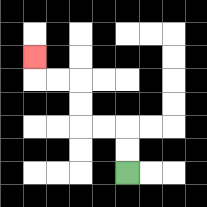{'start': '[5, 7]', 'end': '[1, 2]', 'path_directions': 'U,U,L,L,U,U,L,L,U', 'path_coordinates': '[[5, 7], [5, 6], [5, 5], [4, 5], [3, 5], [3, 4], [3, 3], [2, 3], [1, 3], [1, 2]]'}